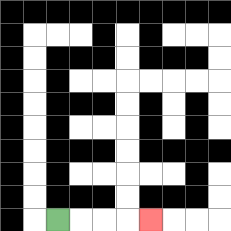{'start': '[2, 9]', 'end': '[6, 9]', 'path_directions': 'R,R,R,R', 'path_coordinates': '[[2, 9], [3, 9], [4, 9], [5, 9], [6, 9]]'}